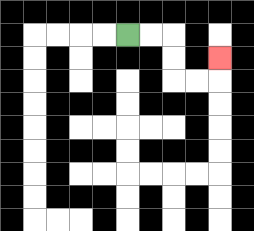{'start': '[5, 1]', 'end': '[9, 2]', 'path_directions': 'R,R,D,D,R,R,U', 'path_coordinates': '[[5, 1], [6, 1], [7, 1], [7, 2], [7, 3], [8, 3], [9, 3], [9, 2]]'}